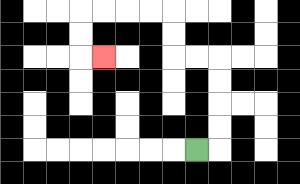{'start': '[8, 6]', 'end': '[4, 2]', 'path_directions': 'R,U,U,U,U,L,L,U,U,L,L,L,L,D,D,R', 'path_coordinates': '[[8, 6], [9, 6], [9, 5], [9, 4], [9, 3], [9, 2], [8, 2], [7, 2], [7, 1], [7, 0], [6, 0], [5, 0], [4, 0], [3, 0], [3, 1], [3, 2], [4, 2]]'}